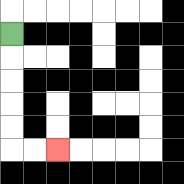{'start': '[0, 1]', 'end': '[2, 6]', 'path_directions': 'D,D,D,D,D,R,R', 'path_coordinates': '[[0, 1], [0, 2], [0, 3], [0, 4], [0, 5], [0, 6], [1, 6], [2, 6]]'}